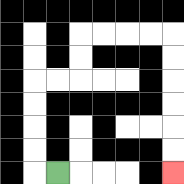{'start': '[2, 7]', 'end': '[7, 7]', 'path_directions': 'L,U,U,U,U,R,R,U,U,R,R,R,R,D,D,D,D,D,D', 'path_coordinates': '[[2, 7], [1, 7], [1, 6], [1, 5], [1, 4], [1, 3], [2, 3], [3, 3], [3, 2], [3, 1], [4, 1], [5, 1], [6, 1], [7, 1], [7, 2], [7, 3], [7, 4], [7, 5], [7, 6], [7, 7]]'}